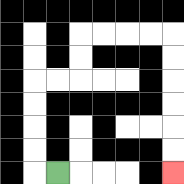{'start': '[2, 7]', 'end': '[7, 7]', 'path_directions': 'L,U,U,U,U,R,R,U,U,R,R,R,R,D,D,D,D,D,D', 'path_coordinates': '[[2, 7], [1, 7], [1, 6], [1, 5], [1, 4], [1, 3], [2, 3], [3, 3], [3, 2], [3, 1], [4, 1], [5, 1], [6, 1], [7, 1], [7, 2], [7, 3], [7, 4], [7, 5], [7, 6], [7, 7]]'}